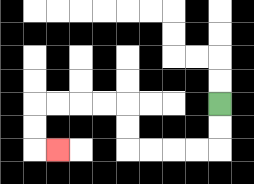{'start': '[9, 4]', 'end': '[2, 6]', 'path_directions': 'D,D,L,L,L,L,U,U,L,L,L,L,D,D,R', 'path_coordinates': '[[9, 4], [9, 5], [9, 6], [8, 6], [7, 6], [6, 6], [5, 6], [5, 5], [5, 4], [4, 4], [3, 4], [2, 4], [1, 4], [1, 5], [1, 6], [2, 6]]'}